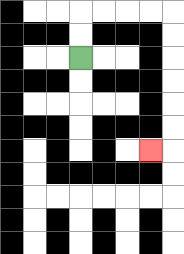{'start': '[3, 2]', 'end': '[6, 6]', 'path_directions': 'U,U,R,R,R,R,D,D,D,D,D,D,L', 'path_coordinates': '[[3, 2], [3, 1], [3, 0], [4, 0], [5, 0], [6, 0], [7, 0], [7, 1], [7, 2], [7, 3], [7, 4], [7, 5], [7, 6], [6, 6]]'}